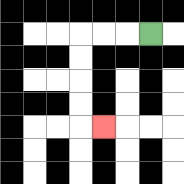{'start': '[6, 1]', 'end': '[4, 5]', 'path_directions': 'L,L,L,D,D,D,D,R', 'path_coordinates': '[[6, 1], [5, 1], [4, 1], [3, 1], [3, 2], [3, 3], [3, 4], [3, 5], [4, 5]]'}